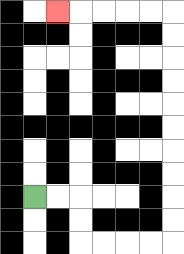{'start': '[1, 8]', 'end': '[2, 0]', 'path_directions': 'R,R,D,D,R,R,R,R,U,U,U,U,U,U,U,U,U,U,L,L,L,L,L', 'path_coordinates': '[[1, 8], [2, 8], [3, 8], [3, 9], [3, 10], [4, 10], [5, 10], [6, 10], [7, 10], [7, 9], [7, 8], [7, 7], [7, 6], [7, 5], [7, 4], [7, 3], [7, 2], [7, 1], [7, 0], [6, 0], [5, 0], [4, 0], [3, 0], [2, 0]]'}